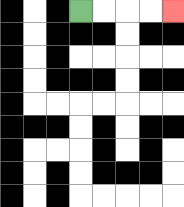{'start': '[3, 0]', 'end': '[7, 0]', 'path_directions': 'R,R,R,R', 'path_coordinates': '[[3, 0], [4, 0], [5, 0], [6, 0], [7, 0]]'}